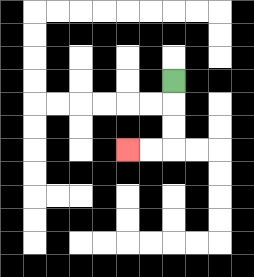{'start': '[7, 3]', 'end': '[5, 6]', 'path_directions': 'D,D,D,L,L', 'path_coordinates': '[[7, 3], [7, 4], [7, 5], [7, 6], [6, 6], [5, 6]]'}